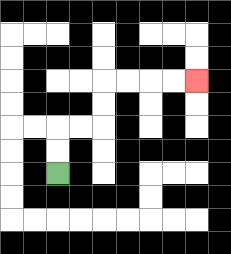{'start': '[2, 7]', 'end': '[8, 3]', 'path_directions': 'U,U,R,R,U,U,R,R,R,R', 'path_coordinates': '[[2, 7], [2, 6], [2, 5], [3, 5], [4, 5], [4, 4], [4, 3], [5, 3], [6, 3], [7, 3], [8, 3]]'}